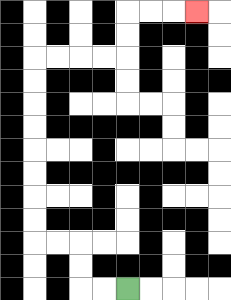{'start': '[5, 12]', 'end': '[8, 0]', 'path_directions': 'L,L,U,U,L,L,U,U,U,U,U,U,U,U,R,R,R,R,U,U,R,R,R', 'path_coordinates': '[[5, 12], [4, 12], [3, 12], [3, 11], [3, 10], [2, 10], [1, 10], [1, 9], [1, 8], [1, 7], [1, 6], [1, 5], [1, 4], [1, 3], [1, 2], [2, 2], [3, 2], [4, 2], [5, 2], [5, 1], [5, 0], [6, 0], [7, 0], [8, 0]]'}